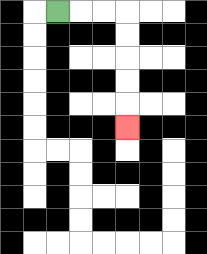{'start': '[2, 0]', 'end': '[5, 5]', 'path_directions': 'R,R,R,D,D,D,D,D', 'path_coordinates': '[[2, 0], [3, 0], [4, 0], [5, 0], [5, 1], [5, 2], [5, 3], [5, 4], [5, 5]]'}